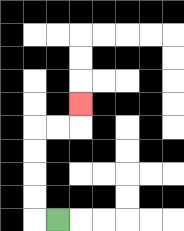{'start': '[2, 9]', 'end': '[3, 4]', 'path_directions': 'L,U,U,U,U,R,R,U', 'path_coordinates': '[[2, 9], [1, 9], [1, 8], [1, 7], [1, 6], [1, 5], [2, 5], [3, 5], [3, 4]]'}